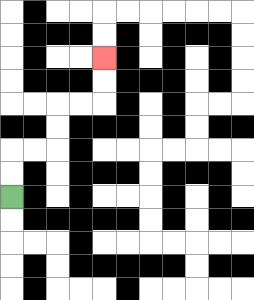{'start': '[0, 8]', 'end': '[4, 2]', 'path_directions': 'U,U,R,R,U,U,R,R,U,U', 'path_coordinates': '[[0, 8], [0, 7], [0, 6], [1, 6], [2, 6], [2, 5], [2, 4], [3, 4], [4, 4], [4, 3], [4, 2]]'}